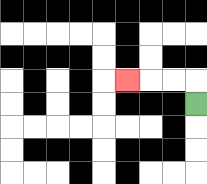{'start': '[8, 4]', 'end': '[5, 3]', 'path_directions': 'U,L,L,L', 'path_coordinates': '[[8, 4], [8, 3], [7, 3], [6, 3], [5, 3]]'}